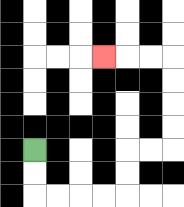{'start': '[1, 6]', 'end': '[4, 2]', 'path_directions': 'D,D,R,R,R,R,U,U,R,R,U,U,U,U,L,L,L', 'path_coordinates': '[[1, 6], [1, 7], [1, 8], [2, 8], [3, 8], [4, 8], [5, 8], [5, 7], [5, 6], [6, 6], [7, 6], [7, 5], [7, 4], [7, 3], [7, 2], [6, 2], [5, 2], [4, 2]]'}